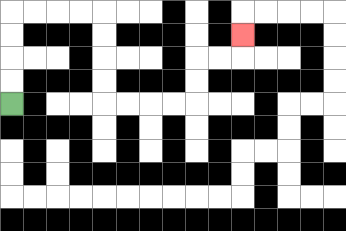{'start': '[0, 4]', 'end': '[10, 1]', 'path_directions': 'U,U,U,U,R,R,R,R,D,D,D,D,R,R,R,R,U,U,R,R,U', 'path_coordinates': '[[0, 4], [0, 3], [0, 2], [0, 1], [0, 0], [1, 0], [2, 0], [3, 0], [4, 0], [4, 1], [4, 2], [4, 3], [4, 4], [5, 4], [6, 4], [7, 4], [8, 4], [8, 3], [8, 2], [9, 2], [10, 2], [10, 1]]'}